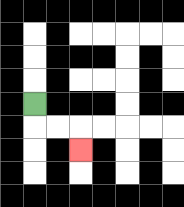{'start': '[1, 4]', 'end': '[3, 6]', 'path_directions': 'D,R,R,D', 'path_coordinates': '[[1, 4], [1, 5], [2, 5], [3, 5], [3, 6]]'}